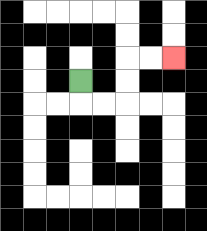{'start': '[3, 3]', 'end': '[7, 2]', 'path_directions': 'D,R,R,U,U,R,R', 'path_coordinates': '[[3, 3], [3, 4], [4, 4], [5, 4], [5, 3], [5, 2], [6, 2], [7, 2]]'}